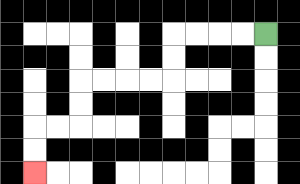{'start': '[11, 1]', 'end': '[1, 7]', 'path_directions': 'L,L,L,L,D,D,L,L,L,L,D,D,L,L,D,D', 'path_coordinates': '[[11, 1], [10, 1], [9, 1], [8, 1], [7, 1], [7, 2], [7, 3], [6, 3], [5, 3], [4, 3], [3, 3], [3, 4], [3, 5], [2, 5], [1, 5], [1, 6], [1, 7]]'}